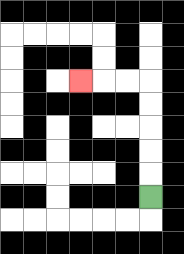{'start': '[6, 8]', 'end': '[3, 3]', 'path_directions': 'U,U,U,U,U,L,L,L', 'path_coordinates': '[[6, 8], [6, 7], [6, 6], [6, 5], [6, 4], [6, 3], [5, 3], [4, 3], [3, 3]]'}